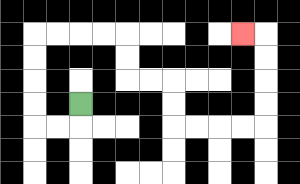{'start': '[3, 4]', 'end': '[10, 1]', 'path_directions': 'D,L,L,U,U,U,U,R,R,R,R,D,D,R,R,D,D,R,R,R,R,U,U,U,U,L', 'path_coordinates': '[[3, 4], [3, 5], [2, 5], [1, 5], [1, 4], [1, 3], [1, 2], [1, 1], [2, 1], [3, 1], [4, 1], [5, 1], [5, 2], [5, 3], [6, 3], [7, 3], [7, 4], [7, 5], [8, 5], [9, 5], [10, 5], [11, 5], [11, 4], [11, 3], [11, 2], [11, 1], [10, 1]]'}